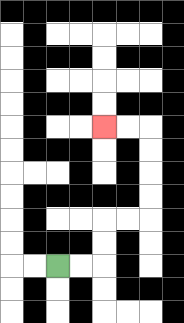{'start': '[2, 11]', 'end': '[4, 5]', 'path_directions': 'R,R,U,U,R,R,U,U,U,U,L,L', 'path_coordinates': '[[2, 11], [3, 11], [4, 11], [4, 10], [4, 9], [5, 9], [6, 9], [6, 8], [6, 7], [6, 6], [6, 5], [5, 5], [4, 5]]'}